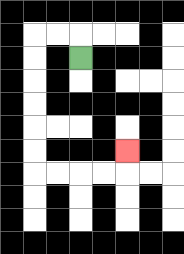{'start': '[3, 2]', 'end': '[5, 6]', 'path_directions': 'U,L,L,D,D,D,D,D,D,R,R,R,R,U', 'path_coordinates': '[[3, 2], [3, 1], [2, 1], [1, 1], [1, 2], [1, 3], [1, 4], [1, 5], [1, 6], [1, 7], [2, 7], [3, 7], [4, 7], [5, 7], [5, 6]]'}